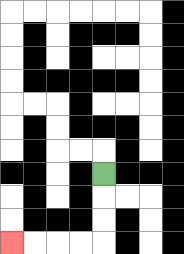{'start': '[4, 7]', 'end': '[0, 10]', 'path_directions': 'D,D,D,L,L,L,L', 'path_coordinates': '[[4, 7], [4, 8], [4, 9], [4, 10], [3, 10], [2, 10], [1, 10], [0, 10]]'}